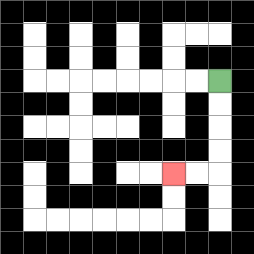{'start': '[9, 3]', 'end': '[7, 7]', 'path_directions': 'D,D,D,D,L,L', 'path_coordinates': '[[9, 3], [9, 4], [9, 5], [9, 6], [9, 7], [8, 7], [7, 7]]'}